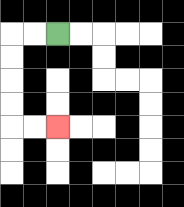{'start': '[2, 1]', 'end': '[2, 5]', 'path_directions': 'L,L,D,D,D,D,R,R', 'path_coordinates': '[[2, 1], [1, 1], [0, 1], [0, 2], [0, 3], [0, 4], [0, 5], [1, 5], [2, 5]]'}